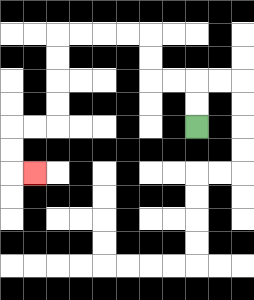{'start': '[8, 5]', 'end': '[1, 7]', 'path_directions': 'U,U,L,L,U,U,L,L,L,L,D,D,D,D,L,L,D,D,R', 'path_coordinates': '[[8, 5], [8, 4], [8, 3], [7, 3], [6, 3], [6, 2], [6, 1], [5, 1], [4, 1], [3, 1], [2, 1], [2, 2], [2, 3], [2, 4], [2, 5], [1, 5], [0, 5], [0, 6], [0, 7], [1, 7]]'}